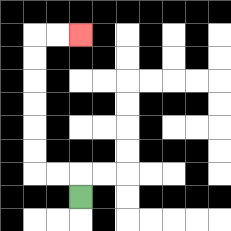{'start': '[3, 8]', 'end': '[3, 1]', 'path_directions': 'U,L,L,U,U,U,U,U,U,R,R', 'path_coordinates': '[[3, 8], [3, 7], [2, 7], [1, 7], [1, 6], [1, 5], [1, 4], [1, 3], [1, 2], [1, 1], [2, 1], [3, 1]]'}